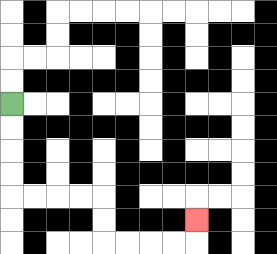{'start': '[0, 4]', 'end': '[8, 9]', 'path_directions': 'D,D,D,D,R,R,R,R,D,D,R,R,R,R,U', 'path_coordinates': '[[0, 4], [0, 5], [0, 6], [0, 7], [0, 8], [1, 8], [2, 8], [3, 8], [4, 8], [4, 9], [4, 10], [5, 10], [6, 10], [7, 10], [8, 10], [8, 9]]'}